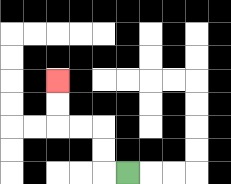{'start': '[5, 7]', 'end': '[2, 3]', 'path_directions': 'L,U,U,L,L,U,U', 'path_coordinates': '[[5, 7], [4, 7], [4, 6], [4, 5], [3, 5], [2, 5], [2, 4], [2, 3]]'}